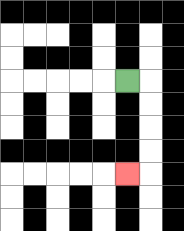{'start': '[5, 3]', 'end': '[5, 7]', 'path_directions': 'R,D,D,D,D,L', 'path_coordinates': '[[5, 3], [6, 3], [6, 4], [6, 5], [6, 6], [6, 7], [5, 7]]'}